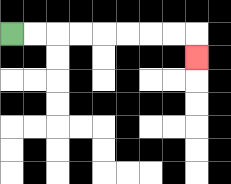{'start': '[0, 1]', 'end': '[8, 2]', 'path_directions': 'R,R,R,R,R,R,R,R,D', 'path_coordinates': '[[0, 1], [1, 1], [2, 1], [3, 1], [4, 1], [5, 1], [6, 1], [7, 1], [8, 1], [8, 2]]'}